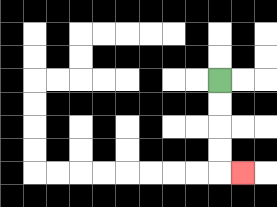{'start': '[9, 3]', 'end': '[10, 7]', 'path_directions': 'D,D,D,D,R', 'path_coordinates': '[[9, 3], [9, 4], [9, 5], [9, 6], [9, 7], [10, 7]]'}